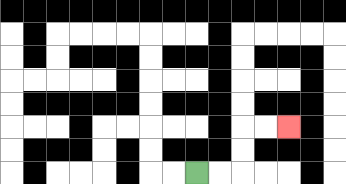{'start': '[8, 7]', 'end': '[12, 5]', 'path_directions': 'R,R,U,U,R,R', 'path_coordinates': '[[8, 7], [9, 7], [10, 7], [10, 6], [10, 5], [11, 5], [12, 5]]'}